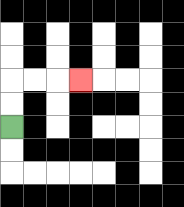{'start': '[0, 5]', 'end': '[3, 3]', 'path_directions': 'U,U,R,R,R', 'path_coordinates': '[[0, 5], [0, 4], [0, 3], [1, 3], [2, 3], [3, 3]]'}